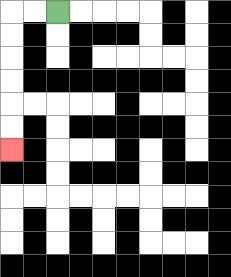{'start': '[2, 0]', 'end': '[0, 6]', 'path_directions': 'L,L,D,D,D,D,D,D', 'path_coordinates': '[[2, 0], [1, 0], [0, 0], [0, 1], [0, 2], [0, 3], [0, 4], [0, 5], [0, 6]]'}